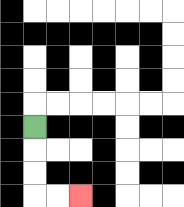{'start': '[1, 5]', 'end': '[3, 8]', 'path_directions': 'D,D,D,R,R', 'path_coordinates': '[[1, 5], [1, 6], [1, 7], [1, 8], [2, 8], [3, 8]]'}